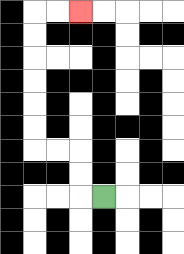{'start': '[4, 8]', 'end': '[3, 0]', 'path_directions': 'L,U,U,L,L,U,U,U,U,U,U,R,R', 'path_coordinates': '[[4, 8], [3, 8], [3, 7], [3, 6], [2, 6], [1, 6], [1, 5], [1, 4], [1, 3], [1, 2], [1, 1], [1, 0], [2, 0], [3, 0]]'}